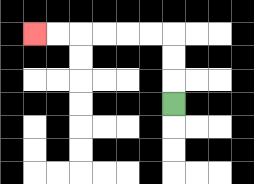{'start': '[7, 4]', 'end': '[1, 1]', 'path_directions': 'U,U,U,L,L,L,L,L,L', 'path_coordinates': '[[7, 4], [7, 3], [7, 2], [7, 1], [6, 1], [5, 1], [4, 1], [3, 1], [2, 1], [1, 1]]'}